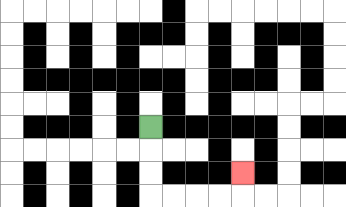{'start': '[6, 5]', 'end': '[10, 7]', 'path_directions': 'D,D,D,R,R,R,R,U', 'path_coordinates': '[[6, 5], [6, 6], [6, 7], [6, 8], [7, 8], [8, 8], [9, 8], [10, 8], [10, 7]]'}